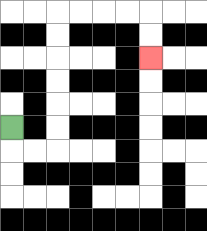{'start': '[0, 5]', 'end': '[6, 2]', 'path_directions': 'D,R,R,U,U,U,U,U,U,R,R,R,R,D,D', 'path_coordinates': '[[0, 5], [0, 6], [1, 6], [2, 6], [2, 5], [2, 4], [2, 3], [2, 2], [2, 1], [2, 0], [3, 0], [4, 0], [5, 0], [6, 0], [6, 1], [6, 2]]'}